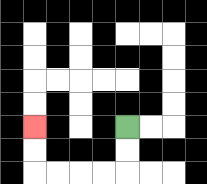{'start': '[5, 5]', 'end': '[1, 5]', 'path_directions': 'D,D,L,L,L,L,U,U', 'path_coordinates': '[[5, 5], [5, 6], [5, 7], [4, 7], [3, 7], [2, 7], [1, 7], [1, 6], [1, 5]]'}